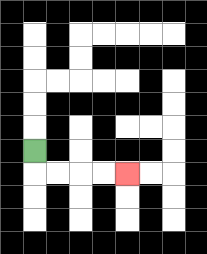{'start': '[1, 6]', 'end': '[5, 7]', 'path_directions': 'D,R,R,R,R', 'path_coordinates': '[[1, 6], [1, 7], [2, 7], [3, 7], [4, 7], [5, 7]]'}